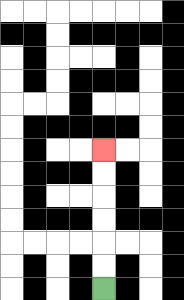{'start': '[4, 12]', 'end': '[4, 6]', 'path_directions': 'U,U,U,U,U,U', 'path_coordinates': '[[4, 12], [4, 11], [4, 10], [4, 9], [4, 8], [4, 7], [4, 6]]'}